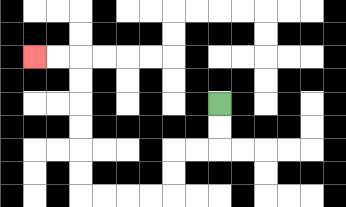{'start': '[9, 4]', 'end': '[1, 2]', 'path_directions': 'D,D,L,L,D,D,L,L,L,L,U,U,U,U,U,U,L,L', 'path_coordinates': '[[9, 4], [9, 5], [9, 6], [8, 6], [7, 6], [7, 7], [7, 8], [6, 8], [5, 8], [4, 8], [3, 8], [3, 7], [3, 6], [3, 5], [3, 4], [3, 3], [3, 2], [2, 2], [1, 2]]'}